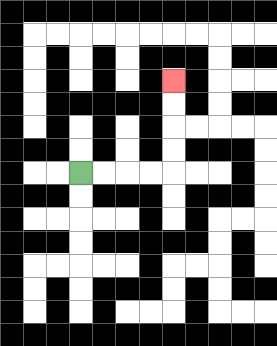{'start': '[3, 7]', 'end': '[7, 3]', 'path_directions': 'R,R,R,R,U,U,U,U', 'path_coordinates': '[[3, 7], [4, 7], [5, 7], [6, 7], [7, 7], [7, 6], [7, 5], [7, 4], [7, 3]]'}